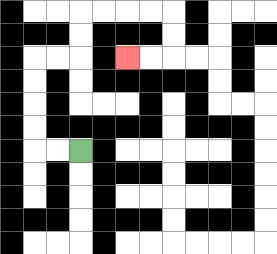{'start': '[3, 6]', 'end': '[5, 2]', 'path_directions': 'L,L,U,U,U,U,R,R,U,U,R,R,R,R,D,D,L,L', 'path_coordinates': '[[3, 6], [2, 6], [1, 6], [1, 5], [1, 4], [1, 3], [1, 2], [2, 2], [3, 2], [3, 1], [3, 0], [4, 0], [5, 0], [6, 0], [7, 0], [7, 1], [7, 2], [6, 2], [5, 2]]'}